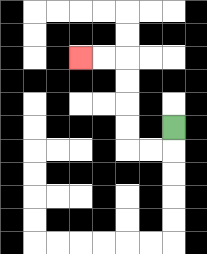{'start': '[7, 5]', 'end': '[3, 2]', 'path_directions': 'D,L,L,U,U,U,U,L,L', 'path_coordinates': '[[7, 5], [7, 6], [6, 6], [5, 6], [5, 5], [5, 4], [5, 3], [5, 2], [4, 2], [3, 2]]'}